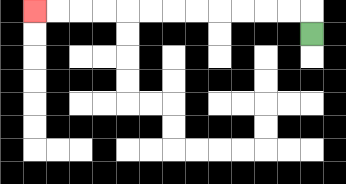{'start': '[13, 1]', 'end': '[1, 0]', 'path_directions': 'U,L,L,L,L,L,L,L,L,L,L,L,L', 'path_coordinates': '[[13, 1], [13, 0], [12, 0], [11, 0], [10, 0], [9, 0], [8, 0], [7, 0], [6, 0], [5, 0], [4, 0], [3, 0], [2, 0], [1, 0]]'}